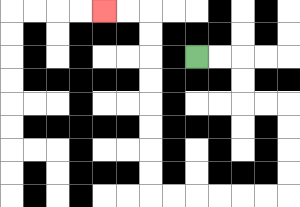{'start': '[8, 2]', 'end': '[4, 0]', 'path_directions': 'R,R,D,D,R,R,D,D,D,D,L,L,L,L,L,L,U,U,U,U,U,U,U,U,L,L', 'path_coordinates': '[[8, 2], [9, 2], [10, 2], [10, 3], [10, 4], [11, 4], [12, 4], [12, 5], [12, 6], [12, 7], [12, 8], [11, 8], [10, 8], [9, 8], [8, 8], [7, 8], [6, 8], [6, 7], [6, 6], [6, 5], [6, 4], [6, 3], [6, 2], [6, 1], [6, 0], [5, 0], [4, 0]]'}